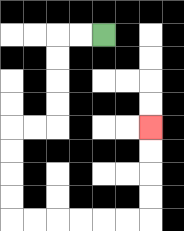{'start': '[4, 1]', 'end': '[6, 5]', 'path_directions': 'L,L,D,D,D,D,L,L,D,D,D,D,R,R,R,R,R,R,U,U,U,U', 'path_coordinates': '[[4, 1], [3, 1], [2, 1], [2, 2], [2, 3], [2, 4], [2, 5], [1, 5], [0, 5], [0, 6], [0, 7], [0, 8], [0, 9], [1, 9], [2, 9], [3, 9], [4, 9], [5, 9], [6, 9], [6, 8], [6, 7], [6, 6], [6, 5]]'}